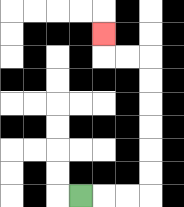{'start': '[3, 8]', 'end': '[4, 1]', 'path_directions': 'R,R,R,U,U,U,U,U,U,L,L,U', 'path_coordinates': '[[3, 8], [4, 8], [5, 8], [6, 8], [6, 7], [6, 6], [6, 5], [6, 4], [6, 3], [6, 2], [5, 2], [4, 2], [4, 1]]'}